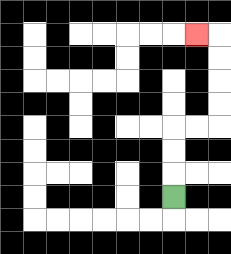{'start': '[7, 8]', 'end': '[8, 1]', 'path_directions': 'U,U,U,R,R,U,U,U,U,L', 'path_coordinates': '[[7, 8], [7, 7], [7, 6], [7, 5], [8, 5], [9, 5], [9, 4], [9, 3], [9, 2], [9, 1], [8, 1]]'}